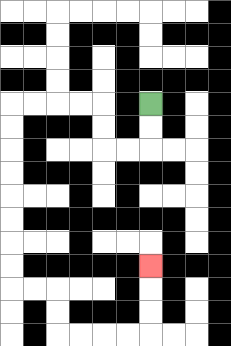{'start': '[6, 4]', 'end': '[6, 11]', 'path_directions': 'D,D,L,L,U,U,L,L,L,L,D,D,D,D,D,D,D,D,R,R,D,D,R,R,R,R,U,U,U', 'path_coordinates': '[[6, 4], [6, 5], [6, 6], [5, 6], [4, 6], [4, 5], [4, 4], [3, 4], [2, 4], [1, 4], [0, 4], [0, 5], [0, 6], [0, 7], [0, 8], [0, 9], [0, 10], [0, 11], [0, 12], [1, 12], [2, 12], [2, 13], [2, 14], [3, 14], [4, 14], [5, 14], [6, 14], [6, 13], [6, 12], [6, 11]]'}